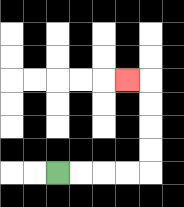{'start': '[2, 7]', 'end': '[5, 3]', 'path_directions': 'R,R,R,R,U,U,U,U,L', 'path_coordinates': '[[2, 7], [3, 7], [4, 7], [5, 7], [6, 7], [6, 6], [6, 5], [6, 4], [6, 3], [5, 3]]'}